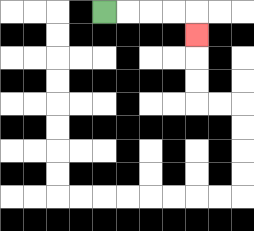{'start': '[4, 0]', 'end': '[8, 1]', 'path_directions': 'R,R,R,R,D', 'path_coordinates': '[[4, 0], [5, 0], [6, 0], [7, 0], [8, 0], [8, 1]]'}